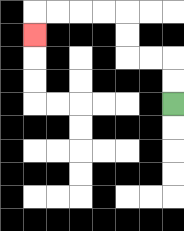{'start': '[7, 4]', 'end': '[1, 1]', 'path_directions': 'U,U,L,L,U,U,L,L,L,L,D', 'path_coordinates': '[[7, 4], [7, 3], [7, 2], [6, 2], [5, 2], [5, 1], [5, 0], [4, 0], [3, 0], [2, 0], [1, 0], [1, 1]]'}